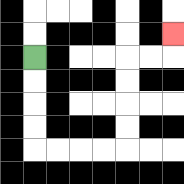{'start': '[1, 2]', 'end': '[7, 1]', 'path_directions': 'D,D,D,D,R,R,R,R,U,U,U,U,R,R,U', 'path_coordinates': '[[1, 2], [1, 3], [1, 4], [1, 5], [1, 6], [2, 6], [3, 6], [4, 6], [5, 6], [5, 5], [5, 4], [5, 3], [5, 2], [6, 2], [7, 2], [7, 1]]'}